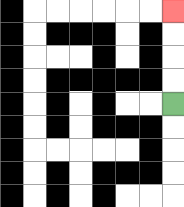{'start': '[7, 4]', 'end': '[7, 0]', 'path_directions': 'U,U,U,U', 'path_coordinates': '[[7, 4], [7, 3], [7, 2], [7, 1], [7, 0]]'}